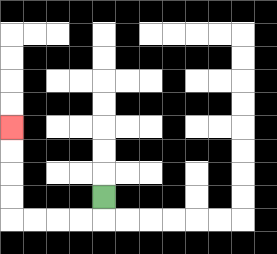{'start': '[4, 8]', 'end': '[0, 5]', 'path_directions': 'D,L,L,L,L,U,U,U,U', 'path_coordinates': '[[4, 8], [4, 9], [3, 9], [2, 9], [1, 9], [0, 9], [0, 8], [0, 7], [0, 6], [0, 5]]'}